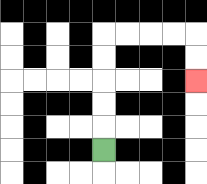{'start': '[4, 6]', 'end': '[8, 3]', 'path_directions': 'U,U,U,U,U,R,R,R,R,D,D', 'path_coordinates': '[[4, 6], [4, 5], [4, 4], [4, 3], [4, 2], [4, 1], [5, 1], [6, 1], [7, 1], [8, 1], [8, 2], [8, 3]]'}